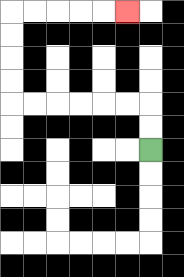{'start': '[6, 6]', 'end': '[5, 0]', 'path_directions': 'U,U,L,L,L,L,L,L,U,U,U,U,R,R,R,R,R', 'path_coordinates': '[[6, 6], [6, 5], [6, 4], [5, 4], [4, 4], [3, 4], [2, 4], [1, 4], [0, 4], [0, 3], [0, 2], [0, 1], [0, 0], [1, 0], [2, 0], [3, 0], [4, 0], [5, 0]]'}